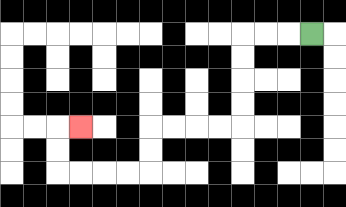{'start': '[13, 1]', 'end': '[3, 5]', 'path_directions': 'L,L,L,D,D,D,D,L,L,L,L,D,D,L,L,L,L,U,U,R', 'path_coordinates': '[[13, 1], [12, 1], [11, 1], [10, 1], [10, 2], [10, 3], [10, 4], [10, 5], [9, 5], [8, 5], [7, 5], [6, 5], [6, 6], [6, 7], [5, 7], [4, 7], [3, 7], [2, 7], [2, 6], [2, 5], [3, 5]]'}